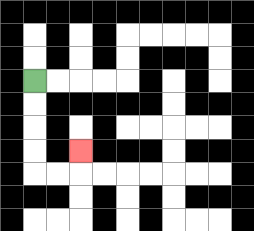{'start': '[1, 3]', 'end': '[3, 6]', 'path_directions': 'D,D,D,D,R,R,U', 'path_coordinates': '[[1, 3], [1, 4], [1, 5], [1, 6], [1, 7], [2, 7], [3, 7], [3, 6]]'}